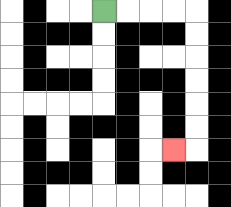{'start': '[4, 0]', 'end': '[7, 6]', 'path_directions': 'R,R,R,R,D,D,D,D,D,D,L', 'path_coordinates': '[[4, 0], [5, 0], [6, 0], [7, 0], [8, 0], [8, 1], [8, 2], [8, 3], [8, 4], [8, 5], [8, 6], [7, 6]]'}